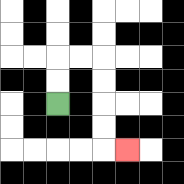{'start': '[2, 4]', 'end': '[5, 6]', 'path_directions': 'U,U,R,R,D,D,D,D,R', 'path_coordinates': '[[2, 4], [2, 3], [2, 2], [3, 2], [4, 2], [4, 3], [4, 4], [4, 5], [4, 6], [5, 6]]'}